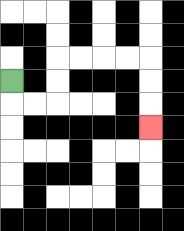{'start': '[0, 3]', 'end': '[6, 5]', 'path_directions': 'D,R,R,U,U,R,R,R,R,D,D,D', 'path_coordinates': '[[0, 3], [0, 4], [1, 4], [2, 4], [2, 3], [2, 2], [3, 2], [4, 2], [5, 2], [6, 2], [6, 3], [6, 4], [6, 5]]'}